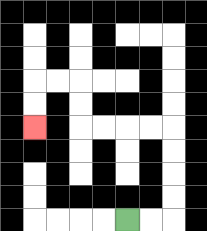{'start': '[5, 9]', 'end': '[1, 5]', 'path_directions': 'R,R,U,U,U,U,L,L,L,L,U,U,L,L,D,D', 'path_coordinates': '[[5, 9], [6, 9], [7, 9], [7, 8], [7, 7], [7, 6], [7, 5], [6, 5], [5, 5], [4, 5], [3, 5], [3, 4], [3, 3], [2, 3], [1, 3], [1, 4], [1, 5]]'}